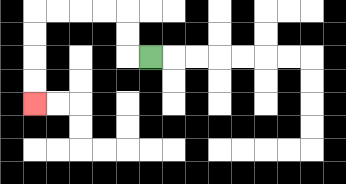{'start': '[6, 2]', 'end': '[1, 4]', 'path_directions': 'L,U,U,L,L,L,L,D,D,D,D', 'path_coordinates': '[[6, 2], [5, 2], [5, 1], [5, 0], [4, 0], [3, 0], [2, 0], [1, 0], [1, 1], [1, 2], [1, 3], [1, 4]]'}